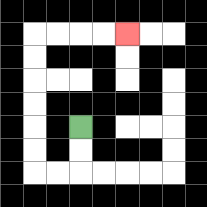{'start': '[3, 5]', 'end': '[5, 1]', 'path_directions': 'D,D,L,L,U,U,U,U,U,U,R,R,R,R', 'path_coordinates': '[[3, 5], [3, 6], [3, 7], [2, 7], [1, 7], [1, 6], [1, 5], [1, 4], [1, 3], [1, 2], [1, 1], [2, 1], [3, 1], [4, 1], [5, 1]]'}